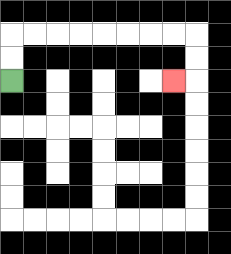{'start': '[0, 3]', 'end': '[7, 3]', 'path_directions': 'U,U,R,R,R,R,R,R,R,R,D,D,L', 'path_coordinates': '[[0, 3], [0, 2], [0, 1], [1, 1], [2, 1], [3, 1], [4, 1], [5, 1], [6, 1], [7, 1], [8, 1], [8, 2], [8, 3], [7, 3]]'}